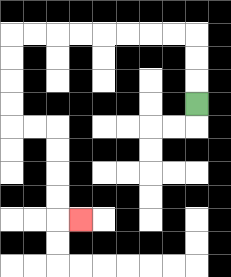{'start': '[8, 4]', 'end': '[3, 9]', 'path_directions': 'U,U,U,L,L,L,L,L,L,L,L,D,D,D,D,R,R,D,D,D,D,R', 'path_coordinates': '[[8, 4], [8, 3], [8, 2], [8, 1], [7, 1], [6, 1], [5, 1], [4, 1], [3, 1], [2, 1], [1, 1], [0, 1], [0, 2], [0, 3], [0, 4], [0, 5], [1, 5], [2, 5], [2, 6], [2, 7], [2, 8], [2, 9], [3, 9]]'}